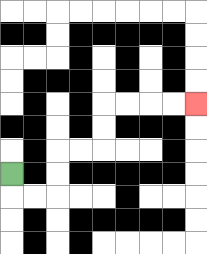{'start': '[0, 7]', 'end': '[8, 4]', 'path_directions': 'D,R,R,U,U,R,R,U,U,R,R,R,R', 'path_coordinates': '[[0, 7], [0, 8], [1, 8], [2, 8], [2, 7], [2, 6], [3, 6], [4, 6], [4, 5], [4, 4], [5, 4], [6, 4], [7, 4], [8, 4]]'}